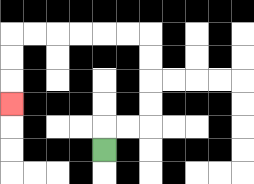{'start': '[4, 6]', 'end': '[0, 4]', 'path_directions': 'U,R,R,U,U,U,U,L,L,L,L,L,L,D,D,D', 'path_coordinates': '[[4, 6], [4, 5], [5, 5], [6, 5], [6, 4], [6, 3], [6, 2], [6, 1], [5, 1], [4, 1], [3, 1], [2, 1], [1, 1], [0, 1], [0, 2], [0, 3], [0, 4]]'}